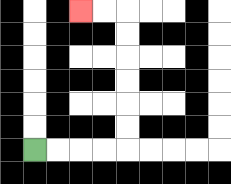{'start': '[1, 6]', 'end': '[3, 0]', 'path_directions': 'R,R,R,R,U,U,U,U,U,U,L,L', 'path_coordinates': '[[1, 6], [2, 6], [3, 6], [4, 6], [5, 6], [5, 5], [5, 4], [5, 3], [5, 2], [5, 1], [5, 0], [4, 0], [3, 0]]'}